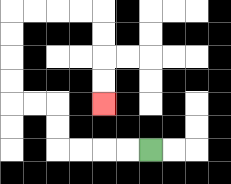{'start': '[6, 6]', 'end': '[4, 4]', 'path_directions': 'L,L,L,L,U,U,L,L,U,U,U,U,R,R,R,R,D,D,D,D', 'path_coordinates': '[[6, 6], [5, 6], [4, 6], [3, 6], [2, 6], [2, 5], [2, 4], [1, 4], [0, 4], [0, 3], [0, 2], [0, 1], [0, 0], [1, 0], [2, 0], [3, 0], [4, 0], [4, 1], [4, 2], [4, 3], [4, 4]]'}